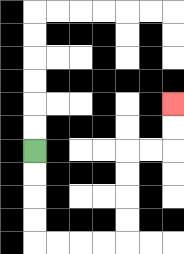{'start': '[1, 6]', 'end': '[7, 4]', 'path_directions': 'D,D,D,D,R,R,R,R,U,U,U,U,R,R,U,U', 'path_coordinates': '[[1, 6], [1, 7], [1, 8], [1, 9], [1, 10], [2, 10], [3, 10], [4, 10], [5, 10], [5, 9], [5, 8], [5, 7], [5, 6], [6, 6], [7, 6], [7, 5], [7, 4]]'}